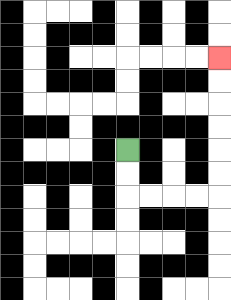{'start': '[5, 6]', 'end': '[9, 2]', 'path_directions': 'D,D,R,R,R,R,U,U,U,U,U,U', 'path_coordinates': '[[5, 6], [5, 7], [5, 8], [6, 8], [7, 8], [8, 8], [9, 8], [9, 7], [9, 6], [9, 5], [9, 4], [9, 3], [9, 2]]'}